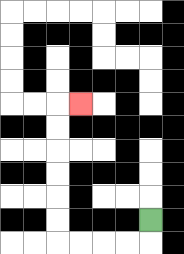{'start': '[6, 9]', 'end': '[3, 4]', 'path_directions': 'D,L,L,L,L,U,U,U,U,U,U,R', 'path_coordinates': '[[6, 9], [6, 10], [5, 10], [4, 10], [3, 10], [2, 10], [2, 9], [2, 8], [2, 7], [2, 6], [2, 5], [2, 4], [3, 4]]'}